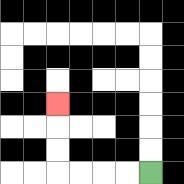{'start': '[6, 7]', 'end': '[2, 4]', 'path_directions': 'L,L,L,L,U,U,U', 'path_coordinates': '[[6, 7], [5, 7], [4, 7], [3, 7], [2, 7], [2, 6], [2, 5], [2, 4]]'}